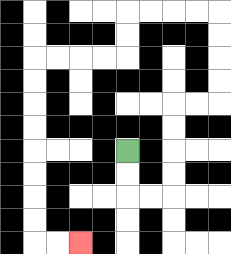{'start': '[5, 6]', 'end': '[3, 10]', 'path_directions': 'D,D,R,R,U,U,U,U,R,R,U,U,U,U,L,L,L,L,D,D,L,L,L,L,D,D,D,D,D,D,D,D,R,R', 'path_coordinates': '[[5, 6], [5, 7], [5, 8], [6, 8], [7, 8], [7, 7], [7, 6], [7, 5], [7, 4], [8, 4], [9, 4], [9, 3], [9, 2], [9, 1], [9, 0], [8, 0], [7, 0], [6, 0], [5, 0], [5, 1], [5, 2], [4, 2], [3, 2], [2, 2], [1, 2], [1, 3], [1, 4], [1, 5], [1, 6], [1, 7], [1, 8], [1, 9], [1, 10], [2, 10], [3, 10]]'}